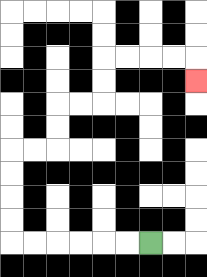{'start': '[6, 10]', 'end': '[8, 3]', 'path_directions': 'L,L,L,L,L,L,U,U,U,U,R,R,U,U,R,R,U,U,R,R,R,R,D', 'path_coordinates': '[[6, 10], [5, 10], [4, 10], [3, 10], [2, 10], [1, 10], [0, 10], [0, 9], [0, 8], [0, 7], [0, 6], [1, 6], [2, 6], [2, 5], [2, 4], [3, 4], [4, 4], [4, 3], [4, 2], [5, 2], [6, 2], [7, 2], [8, 2], [8, 3]]'}